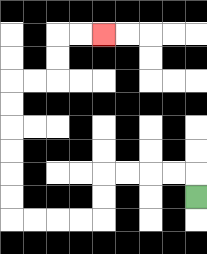{'start': '[8, 8]', 'end': '[4, 1]', 'path_directions': 'U,L,L,L,L,D,D,L,L,L,L,U,U,U,U,U,U,R,R,U,U,R,R', 'path_coordinates': '[[8, 8], [8, 7], [7, 7], [6, 7], [5, 7], [4, 7], [4, 8], [4, 9], [3, 9], [2, 9], [1, 9], [0, 9], [0, 8], [0, 7], [0, 6], [0, 5], [0, 4], [0, 3], [1, 3], [2, 3], [2, 2], [2, 1], [3, 1], [4, 1]]'}